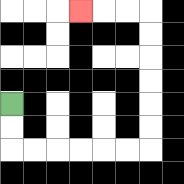{'start': '[0, 4]', 'end': '[3, 0]', 'path_directions': 'D,D,R,R,R,R,R,R,U,U,U,U,U,U,L,L,L', 'path_coordinates': '[[0, 4], [0, 5], [0, 6], [1, 6], [2, 6], [3, 6], [4, 6], [5, 6], [6, 6], [6, 5], [6, 4], [6, 3], [6, 2], [6, 1], [6, 0], [5, 0], [4, 0], [3, 0]]'}